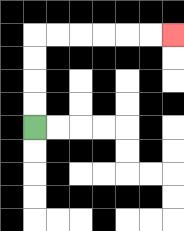{'start': '[1, 5]', 'end': '[7, 1]', 'path_directions': 'U,U,U,U,R,R,R,R,R,R', 'path_coordinates': '[[1, 5], [1, 4], [1, 3], [1, 2], [1, 1], [2, 1], [3, 1], [4, 1], [5, 1], [6, 1], [7, 1]]'}